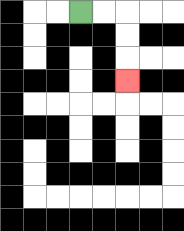{'start': '[3, 0]', 'end': '[5, 3]', 'path_directions': 'R,R,D,D,D', 'path_coordinates': '[[3, 0], [4, 0], [5, 0], [5, 1], [5, 2], [5, 3]]'}